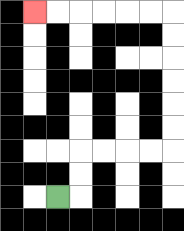{'start': '[2, 8]', 'end': '[1, 0]', 'path_directions': 'R,U,U,R,R,R,R,U,U,U,U,U,U,L,L,L,L,L,L', 'path_coordinates': '[[2, 8], [3, 8], [3, 7], [3, 6], [4, 6], [5, 6], [6, 6], [7, 6], [7, 5], [7, 4], [7, 3], [7, 2], [7, 1], [7, 0], [6, 0], [5, 0], [4, 0], [3, 0], [2, 0], [1, 0]]'}